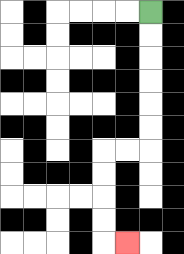{'start': '[6, 0]', 'end': '[5, 10]', 'path_directions': 'D,D,D,D,D,D,L,L,D,D,D,D,R', 'path_coordinates': '[[6, 0], [6, 1], [6, 2], [6, 3], [6, 4], [6, 5], [6, 6], [5, 6], [4, 6], [4, 7], [4, 8], [4, 9], [4, 10], [5, 10]]'}